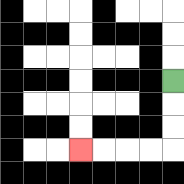{'start': '[7, 3]', 'end': '[3, 6]', 'path_directions': 'D,D,D,L,L,L,L', 'path_coordinates': '[[7, 3], [7, 4], [7, 5], [7, 6], [6, 6], [5, 6], [4, 6], [3, 6]]'}